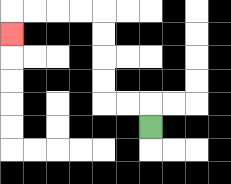{'start': '[6, 5]', 'end': '[0, 1]', 'path_directions': 'U,L,L,U,U,U,U,L,L,L,L,D', 'path_coordinates': '[[6, 5], [6, 4], [5, 4], [4, 4], [4, 3], [4, 2], [4, 1], [4, 0], [3, 0], [2, 0], [1, 0], [0, 0], [0, 1]]'}